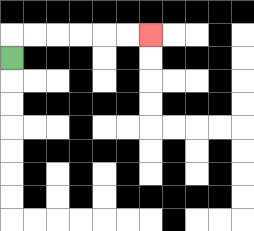{'start': '[0, 2]', 'end': '[6, 1]', 'path_directions': 'U,R,R,R,R,R,R', 'path_coordinates': '[[0, 2], [0, 1], [1, 1], [2, 1], [3, 1], [4, 1], [5, 1], [6, 1]]'}